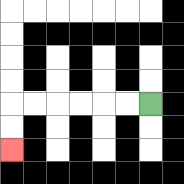{'start': '[6, 4]', 'end': '[0, 6]', 'path_directions': 'L,L,L,L,L,L,D,D', 'path_coordinates': '[[6, 4], [5, 4], [4, 4], [3, 4], [2, 4], [1, 4], [0, 4], [0, 5], [0, 6]]'}